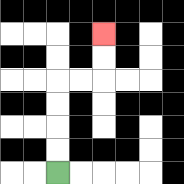{'start': '[2, 7]', 'end': '[4, 1]', 'path_directions': 'U,U,U,U,R,R,U,U', 'path_coordinates': '[[2, 7], [2, 6], [2, 5], [2, 4], [2, 3], [3, 3], [4, 3], [4, 2], [4, 1]]'}